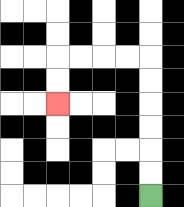{'start': '[6, 8]', 'end': '[2, 4]', 'path_directions': 'U,U,U,U,U,U,L,L,L,L,D,D', 'path_coordinates': '[[6, 8], [6, 7], [6, 6], [6, 5], [6, 4], [6, 3], [6, 2], [5, 2], [4, 2], [3, 2], [2, 2], [2, 3], [2, 4]]'}